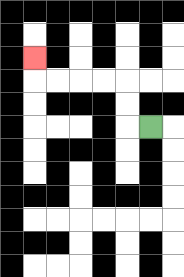{'start': '[6, 5]', 'end': '[1, 2]', 'path_directions': 'L,U,U,L,L,L,L,U', 'path_coordinates': '[[6, 5], [5, 5], [5, 4], [5, 3], [4, 3], [3, 3], [2, 3], [1, 3], [1, 2]]'}